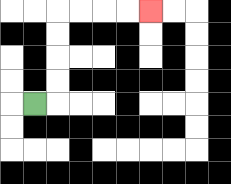{'start': '[1, 4]', 'end': '[6, 0]', 'path_directions': 'R,U,U,U,U,R,R,R,R', 'path_coordinates': '[[1, 4], [2, 4], [2, 3], [2, 2], [2, 1], [2, 0], [3, 0], [4, 0], [5, 0], [6, 0]]'}